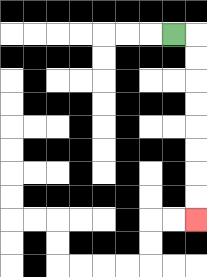{'start': '[7, 1]', 'end': '[8, 9]', 'path_directions': 'R,D,D,D,D,D,D,D,D', 'path_coordinates': '[[7, 1], [8, 1], [8, 2], [8, 3], [8, 4], [8, 5], [8, 6], [8, 7], [8, 8], [8, 9]]'}